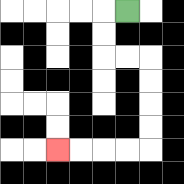{'start': '[5, 0]', 'end': '[2, 6]', 'path_directions': 'L,D,D,R,R,D,D,D,D,L,L,L,L', 'path_coordinates': '[[5, 0], [4, 0], [4, 1], [4, 2], [5, 2], [6, 2], [6, 3], [6, 4], [6, 5], [6, 6], [5, 6], [4, 6], [3, 6], [2, 6]]'}